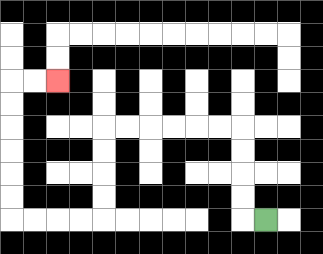{'start': '[11, 9]', 'end': '[2, 3]', 'path_directions': 'L,U,U,U,U,L,L,L,L,L,L,D,D,D,D,L,L,L,L,U,U,U,U,U,U,R,R', 'path_coordinates': '[[11, 9], [10, 9], [10, 8], [10, 7], [10, 6], [10, 5], [9, 5], [8, 5], [7, 5], [6, 5], [5, 5], [4, 5], [4, 6], [4, 7], [4, 8], [4, 9], [3, 9], [2, 9], [1, 9], [0, 9], [0, 8], [0, 7], [0, 6], [0, 5], [0, 4], [0, 3], [1, 3], [2, 3]]'}